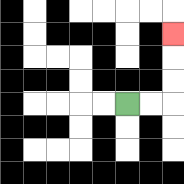{'start': '[5, 4]', 'end': '[7, 1]', 'path_directions': 'R,R,U,U,U', 'path_coordinates': '[[5, 4], [6, 4], [7, 4], [7, 3], [7, 2], [7, 1]]'}